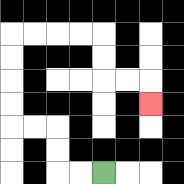{'start': '[4, 7]', 'end': '[6, 4]', 'path_directions': 'L,L,U,U,L,L,U,U,U,U,R,R,R,R,D,D,R,R,D', 'path_coordinates': '[[4, 7], [3, 7], [2, 7], [2, 6], [2, 5], [1, 5], [0, 5], [0, 4], [0, 3], [0, 2], [0, 1], [1, 1], [2, 1], [3, 1], [4, 1], [4, 2], [4, 3], [5, 3], [6, 3], [6, 4]]'}